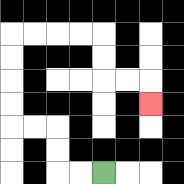{'start': '[4, 7]', 'end': '[6, 4]', 'path_directions': 'L,L,U,U,L,L,U,U,U,U,R,R,R,R,D,D,R,R,D', 'path_coordinates': '[[4, 7], [3, 7], [2, 7], [2, 6], [2, 5], [1, 5], [0, 5], [0, 4], [0, 3], [0, 2], [0, 1], [1, 1], [2, 1], [3, 1], [4, 1], [4, 2], [4, 3], [5, 3], [6, 3], [6, 4]]'}